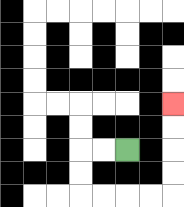{'start': '[5, 6]', 'end': '[7, 4]', 'path_directions': 'L,L,D,D,R,R,R,R,U,U,U,U', 'path_coordinates': '[[5, 6], [4, 6], [3, 6], [3, 7], [3, 8], [4, 8], [5, 8], [6, 8], [7, 8], [7, 7], [7, 6], [7, 5], [7, 4]]'}